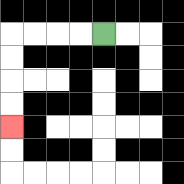{'start': '[4, 1]', 'end': '[0, 5]', 'path_directions': 'L,L,L,L,D,D,D,D', 'path_coordinates': '[[4, 1], [3, 1], [2, 1], [1, 1], [0, 1], [0, 2], [0, 3], [0, 4], [0, 5]]'}